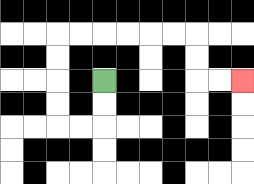{'start': '[4, 3]', 'end': '[10, 3]', 'path_directions': 'D,D,L,L,U,U,U,U,R,R,R,R,R,R,D,D,R,R', 'path_coordinates': '[[4, 3], [4, 4], [4, 5], [3, 5], [2, 5], [2, 4], [2, 3], [2, 2], [2, 1], [3, 1], [4, 1], [5, 1], [6, 1], [7, 1], [8, 1], [8, 2], [8, 3], [9, 3], [10, 3]]'}